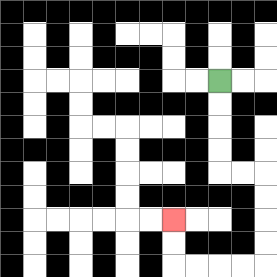{'start': '[9, 3]', 'end': '[7, 9]', 'path_directions': 'D,D,D,D,R,R,D,D,D,D,L,L,L,L,U,U', 'path_coordinates': '[[9, 3], [9, 4], [9, 5], [9, 6], [9, 7], [10, 7], [11, 7], [11, 8], [11, 9], [11, 10], [11, 11], [10, 11], [9, 11], [8, 11], [7, 11], [7, 10], [7, 9]]'}